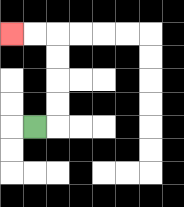{'start': '[1, 5]', 'end': '[0, 1]', 'path_directions': 'R,U,U,U,U,L,L', 'path_coordinates': '[[1, 5], [2, 5], [2, 4], [2, 3], [2, 2], [2, 1], [1, 1], [0, 1]]'}